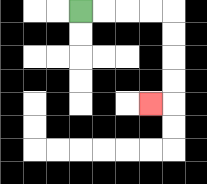{'start': '[3, 0]', 'end': '[6, 4]', 'path_directions': 'R,R,R,R,D,D,D,D,L', 'path_coordinates': '[[3, 0], [4, 0], [5, 0], [6, 0], [7, 0], [7, 1], [7, 2], [7, 3], [7, 4], [6, 4]]'}